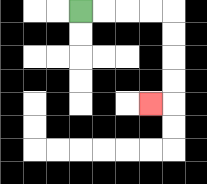{'start': '[3, 0]', 'end': '[6, 4]', 'path_directions': 'R,R,R,R,D,D,D,D,L', 'path_coordinates': '[[3, 0], [4, 0], [5, 0], [6, 0], [7, 0], [7, 1], [7, 2], [7, 3], [7, 4], [6, 4]]'}